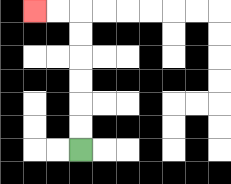{'start': '[3, 6]', 'end': '[1, 0]', 'path_directions': 'U,U,U,U,U,U,L,L', 'path_coordinates': '[[3, 6], [3, 5], [3, 4], [3, 3], [3, 2], [3, 1], [3, 0], [2, 0], [1, 0]]'}